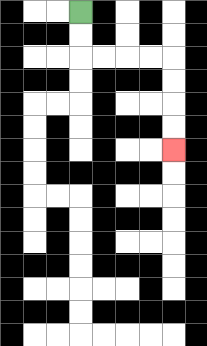{'start': '[3, 0]', 'end': '[7, 6]', 'path_directions': 'D,D,R,R,R,R,D,D,D,D', 'path_coordinates': '[[3, 0], [3, 1], [3, 2], [4, 2], [5, 2], [6, 2], [7, 2], [7, 3], [7, 4], [7, 5], [7, 6]]'}